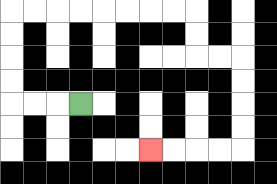{'start': '[3, 4]', 'end': '[6, 6]', 'path_directions': 'L,L,L,U,U,U,U,R,R,R,R,R,R,R,R,D,D,R,R,D,D,D,D,L,L,L,L', 'path_coordinates': '[[3, 4], [2, 4], [1, 4], [0, 4], [0, 3], [0, 2], [0, 1], [0, 0], [1, 0], [2, 0], [3, 0], [4, 0], [5, 0], [6, 0], [7, 0], [8, 0], [8, 1], [8, 2], [9, 2], [10, 2], [10, 3], [10, 4], [10, 5], [10, 6], [9, 6], [8, 6], [7, 6], [6, 6]]'}